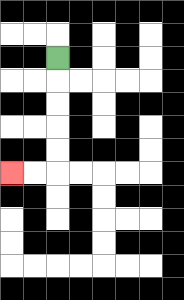{'start': '[2, 2]', 'end': '[0, 7]', 'path_directions': 'D,D,D,D,D,L,L', 'path_coordinates': '[[2, 2], [2, 3], [2, 4], [2, 5], [2, 6], [2, 7], [1, 7], [0, 7]]'}